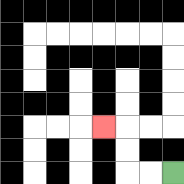{'start': '[7, 7]', 'end': '[4, 5]', 'path_directions': 'L,L,U,U,L', 'path_coordinates': '[[7, 7], [6, 7], [5, 7], [5, 6], [5, 5], [4, 5]]'}